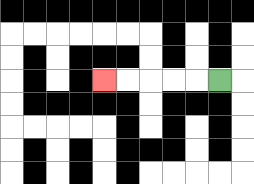{'start': '[9, 3]', 'end': '[4, 3]', 'path_directions': 'L,L,L,L,L', 'path_coordinates': '[[9, 3], [8, 3], [7, 3], [6, 3], [5, 3], [4, 3]]'}